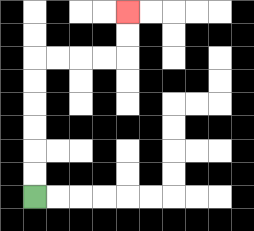{'start': '[1, 8]', 'end': '[5, 0]', 'path_directions': 'U,U,U,U,U,U,R,R,R,R,U,U', 'path_coordinates': '[[1, 8], [1, 7], [1, 6], [1, 5], [1, 4], [1, 3], [1, 2], [2, 2], [3, 2], [4, 2], [5, 2], [5, 1], [5, 0]]'}